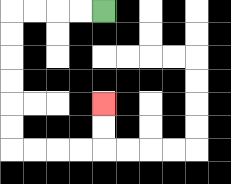{'start': '[4, 0]', 'end': '[4, 4]', 'path_directions': 'L,L,L,L,D,D,D,D,D,D,R,R,R,R,U,U', 'path_coordinates': '[[4, 0], [3, 0], [2, 0], [1, 0], [0, 0], [0, 1], [0, 2], [0, 3], [0, 4], [0, 5], [0, 6], [1, 6], [2, 6], [3, 6], [4, 6], [4, 5], [4, 4]]'}